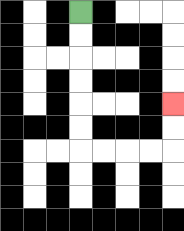{'start': '[3, 0]', 'end': '[7, 4]', 'path_directions': 'D,D,D,D,D,D,R,R,R,R,U,U', 'path_coordinates': '[[3, 0], [3, 1], [3, 2], [3, 3], [3, 4], [3, 5], [3, 6], [4, 6], [5, 6], [6, 6], [7, 6], [7, 5], [7, 4]]'}